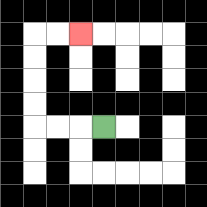{'start': '[4, 5]', 'end': '[3, 1]', 'path_directions': 'L,L,L,U,U,U,U,R,R', 'path_coordinates': '[[4, 5], [3, 5], [2, 5], [1, 5], [1, 4], [1, 3], [1, 2], [1, 1], [2, 1], [3, 1]]'}